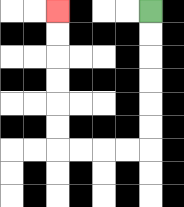{'start': '[6, 0]', 'end': '[2, 0]', 'path_directions': 'D,D,D,D,D,D,L,L,L,L,U,U,U,U,U,U', 'path_coordinates': '[[6, 0], [6, 1], [6, 2], [6, 3], [6, 4], [6, 5], [6, 6], [5, 6], [4, 6], [3, 6], [2, 6], [2, 5], [2, 4], [2, 3], [2, 2], [2, 1], [2, 0]]'}